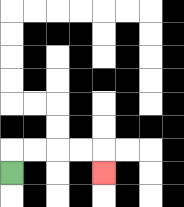{'start': '[0, 7]', 'end': '[4, 7]', 'path_directions': 'U,R,R,R,R,D', 'path_coordinates': '[[0, 7], [0, 6], [1, 6], [2, 6], [3, 6], [4, 6], [4, 7]]'}